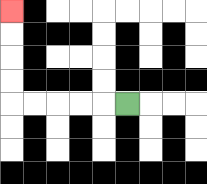{'start': '[5, 4]', 'end': '[0, 0]', 'path_directions': 'L,L,L,L,L,U,U,U,U', 'path_coordinates': '[[5, 4], [4, 4], [3, 4], [2, 4], [1, 4], [0, 4], [0, 3], [0, 2], [0, 1], [0, 0]]'}